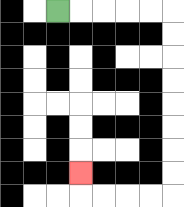{'start': '[2, 0]', 'end': '[3, 7]', 'path_directions': 'R,R,R,R,R,D,D,D,D,D,D,D,D,L,L,L,L,U', 'path_coordinates': '[[2, 0], [3, 0], [4, 0], [5, 0], [6, 0], [7, 0], [7, 1], [7, 2], [7, 3], [7, 4], [7, 5], [7, 6], [7, 7], [7, 8], [6, 8], [5, 8], [4, 8], [3, 8], [3, 7]]'}